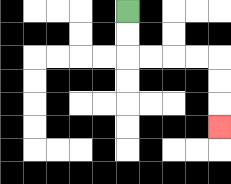{'start': '[5, 0]', 'end': '[9, 5]', 'path_directions': 'D,D,R,R,R,R,D,D,D', 'path_coordinates': '[[5, 0], [5, 1], [5, 2], [6, 2], [7, 2], [8, 2], [9, 2], [9, 3], [9, 4], [9, 5]]'}